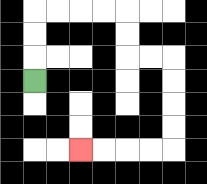{'start': '[1, 3]', 'end': '[3, 6]', 'path_directions': 'U,U,U,R,R,R,R,D,D,R,R,D,D,D,D,L,L,L,L', 'path_coordinates': '[[1, 3], [1, 2], [1, 1], [1, 0], [2, 0], [3, 0], [4, 0], [5, 0], [5, 1], [5, 2], [6, 2], [7, 2], [7, 3], [7, 4], [7, 5], [7, 6], [6, 6], [5, 6], [4, 6], [3, 6]]'}